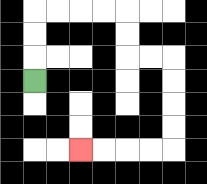{'start': '[1, 3]', 'end': '[3, 6]', 'path_directions': 'U,U,U,R,R,R,R,D,D,R,R,D,D,D,D,L,L,L,L', 'path_coordinates': '[[1, 3], [1, 2], [1, 1], [1, 0], [2, 0], [3, 0], [4, 0], [5, 0], [5, 1], [5, 2], [6, 2], [7, 2], [7, 3], [7, 4], [7, 5], [7, 6], [6, 6], [5, 6], [4, 6], [3, 6]]'}